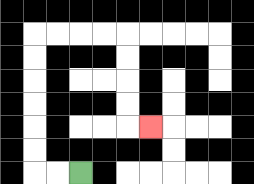{'start': '[3, 7]', 'end': '[6, 5]', 'path_directions': 'L,L,U,U,U,U,U,U,R,R,R,R,D,D,D,D,R', 'path_coordinates': '[[3, 7], [2, 7], [1, 7], [1, 6], [1, 5], [1, 4], [1, 3], [1, 2], [1, 1], [2, 1], [3, 1], [4, 1], [5, 1], [5, 2], [5, 3], [5, 4], [5, 5], [6, 5]]'}